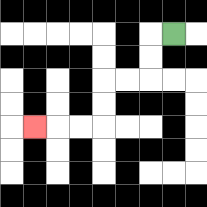{'start': '[7, 1]', 'end': '[1, 5]', 'path_directions': 'L,D,D,L,L,D,D,L,L,L', 'path_coordinates': '[[7, 1], [6, 1], [6, 2], [6, 3], [5, 3], [4, 3], [4, 4], [4, 5], [3, 5], [2, 5], [1, 5]]'}